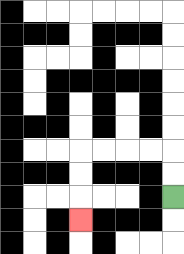{'start': '[7, 8]', 'end': '[3, 9]', 'path_directions': 'U,U,L,L,L,L,D,D,D', 'path_coordinates': '[[7, 8], [7, 7], [7, 6], [6, 6], [5, 6], [4, 6], [3, 6], [3, 7], [3, 8], [3, 9]]'}